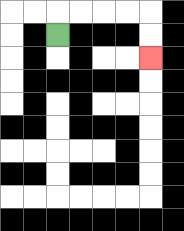{'start': '[2, 1]', 'end': '[6, 2]', 'path_directions': 'U,R,R,R,R,D,D', 'path_coordinates': '[[2, 1], [2, 0], [3, 0], [4, 0], [5, 0], [6, 0], [6, 1], [6, 2]]'}